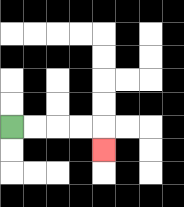{'start': '[0, 5]', 'end': '[4, 6]', 'path_directions': 'R,R,R,R,D', 'path_coordinates': '[[0, 5], [1, 5], [2, 5], [3, 5], [4, 5], [4, 6]]'}